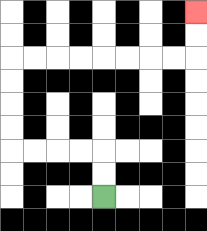{'start': '[4, 8]', 'end': '[8, 0]', 'path_directions': 'U,U,L,L,L,L,U,U,U,U,R,R,R,R,R,R,R,R,U,U', 'path_coordinates': '[[4, 8], [4, 7], [4, 6], [3, 6], [2, 6], [1, 6], [0, 6], [0, 5], [0, 4], [0, 3], [0, 2], [1, 2], [2, 2], [3, 2], [4, 2], [5, 2], [6, 2], [7, 2], [8, 2], [8, 1], [8, 0]]'}